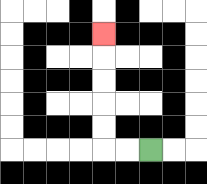{'start': '[6, 6]', 'end': '[4, 1]', 'path_directions': 'L,L,U,U,U,U,U', 'path_coordinates': '[[6, 6], [5, 6], [4, 6], [4, 5], [4, 4], [4, 3], [4, 2], [4, 1]]'}